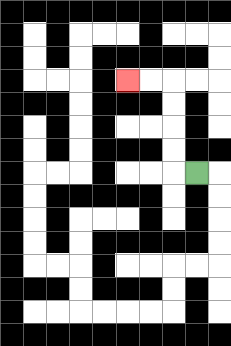{'start': '[8, 7]', 'end': '[5, 3]', 'path_directions': 'L,U,U,U,U,L,L', 'path_coordinates': '[[8, 7], [7, 7], [7, 6], [7, 5], [7, 4], [7, 3], [6, 3], [5, 3]]'}